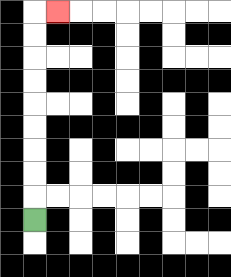{'start': '[1, 9]', 'end': '[2, 0]', 'path_directions': 'U,U,U,U,U,U,U,U,U,R', 'path_coordinates': '[[1, 9], [1, 8], [1, 7], [1, 6], [1, 5], [1, 4], [1, 3], [1, 2], [1, 1], [1, 0], [2, 0]]'}